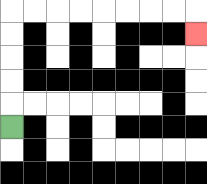{'start': '[0, 5]', 'end': '[8, 1]', 'path_directions': 'U,U,U,U,U,R,R,R,R,R,R,R,R,D', 'path_coordinates': '[[0, 5], [0, 4], [0, 3], [0, 2], [0, 1], [0, 0], [1, 0], [2, 0], [3, 0], [4, 0], [5, 0], [6, 0], [7, 0], [8, 0], [8, 1]]'}